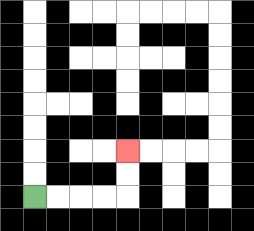{'start': '[1, 8]', 'end': '[5, 6]', 'path_directions': 'R,R,R,R,U,U', 'path_coordinates': '[[1, 8], [2, 8], [3, 8], [4, 8], [5, 8], [5, 7], [5, 6]]'}